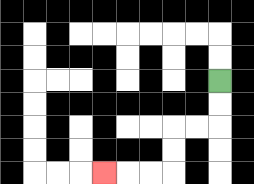{'start': '[9, 3]', 'end': '[4, 7]', 'path_directions': 'D,D,L,L,D,D,L,L,L', 'path_coordinates': '[[9, 3], [9, 4], [9, 5], [8, 5], [7, 5], [7, 6], [7, 7], [6, 7], [5, 7], [4, 7]]'}